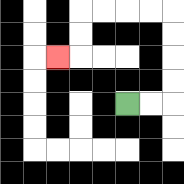{'start': '[5, 4]', 'end': '[2, 2]', 'path_directions': 'R,R,U,U,U,U,L,L,L,L,D,D,L', 'path_coordinates': '[[5, 4], [6, 4], [7, 4], [7, 3], [7, 2], [7, 1], [7, 0], [6, 0], [5, 0], [4, 0], [3, 0], [3, 1], [3, 2], [2, 2]]'}